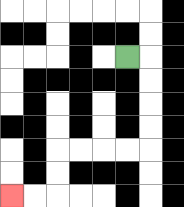{'start': '[5, 2]', 'end': '[0, 8]', 'path_directions': 'R,D,D,D,D,L,L,L,L,D,D,L,L', 'path_coordinates': '[[5, 2], [6, 2], [6, 3], [6, 4], [6, 5], [6, 6], [5, 6], [4, 6], [3, 6], [2, 6], [2, 7], [2, 8], [1, 8], [0, 8]]'}